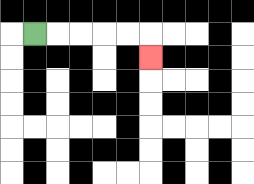{'start': '[1, 1]', 'end': '[6, 2]', 'path_directions': 'R,R,R,R,R,D', 'path_coordinates': '[[1, 1], [2, 1], [3, 1], [4, 1], [5, 1], [6, 1], [6, 2]]'}